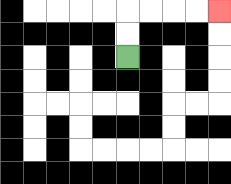{'start': '[5, 2]', 'end': '[9, 0]', 'path_directions': 'U,U,R,R,R,R', 'path_coordinates': '[[5, 2], [5, 1], [5, 0], [6, 0], [7, 0], [8, 0], [9, 0]]'}